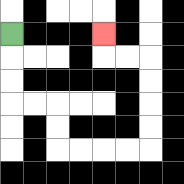{'start': '[0, 1]', 'end': '[4, 1]', 'path_directions': 'D,D,D,R,R,D,D,R,R,R,R,U,U,U,U,L,L,U', 'path_coordinates': '[[0, 1], [0, 2], [0, 3], [0, 4], [1, 4], [2, 4], [2, 5], [2, 6], [3, 6], [4, 6], [5, 6], [6, 6], [6, 5], [6, 4], [6, 3], [6, 2], [5, 2], [4, 2], [4, 1]]'}